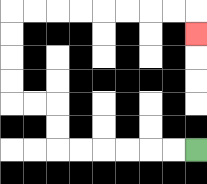{'start': '[8, 6]', 'end': '[8, 1]', 'path_directions': 'L,L,L,L,L,L,U,U,L,L,U,U,U,U,R,R,R,R,R,R,R,R,D', 'path_coordinates': '[[8, 6], [7, 6], [6, 6], [5, 6], [4, 6], [3, 6], [2, 6], [2, 5], [2, 4], [1, 4], [0, 4], [0, 3], [0, 2], [0, 1], [0, 0], [1, 0], [2, 0], [3, 0], [4, 0], [5, 0], [6, 0], [7, 0], [8, 0], [8, 1]]'}